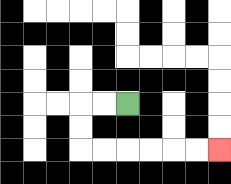{'start': '[5, 4]', 'end': '[9, 6]', 'path_directions': 'L,L,D,D,R,R,R,R,R,R', 'path_coordinates': '[[5, 4], [4, 4], [3, 4], [3, 5], [3, 6], [4, 6], [5, 6], [6, 6], [7, 6], [8, 6], [9, 6]]'}